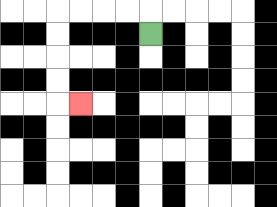{'start': '[6, 1]', 'end': '[3, 4]', 'path_directions': 'U,L,L,L,L,D,D,D,D,R', 'path_coordinates': '[[6, 1], [6, 0], [5, 0], [4, 0], [3, 0], [2, 0], [2, 1], [2, 2], [2, 3], [2, 4], [3, 4]]'}